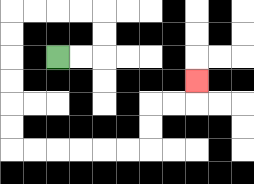{'start': '[2, 2]', 'end': '[8, 3]', 'path_directions': 'R,R,U,U,L,L,L,L,D,D,D,D,D,D,R,R,R,R,R,R,U,U,R,R,U', 'path_coordinates': '[[2, 2], [3, 2], [4, 2], [4, 1], [4, 0], [3, 0], [2, 0], [1, 0], [0, 0], [0, 1], [0, 2], [0, 3], [0, 4], [0, 5], [0, 6], [1, 6], [2, 6], [3, 6], [4, 6], [5, 6], [6, 6], [6, 5], [6, 4], [7, 4], [8, 4], [8, 3]]'}